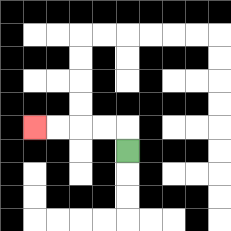{'start': '[5, 6]', 'end': '[1, 5]', 'path_directions': 'U,L,L,L,L', 'path_coordinates': '[[5, 6], [5, 5], [4, 5], [3, 5], [2, 5], [1, 5]]'}